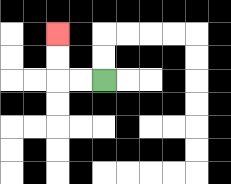{'start': '[4, 3]', 'end': '[2, 1]', 'path_directions': 'L,L,U,U', 'path_coordinates': '[[4, 3], [3, 3], [2, 3], [2, 2], [2, 1]]'}